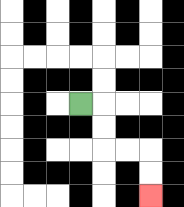{'start': '[3, 4]', 'end': '[6, 8]', 'path_directions': 'R,D,D,R,R,D,D', 'path_coordinates': '[[3, 4], [4, 4], [4, 5], [4, 6], [5, 6], [6, 6], [6, 7], [6, 8]]'}